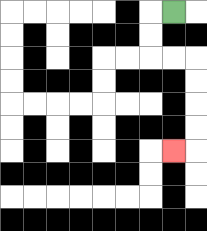{'start': '[7, 0]', 'end': '[7, 6]', 'path_directions': 'L,D,D,R,R,D,D,D,D,L', 'path_coordinates': '[[7, 0], [6, 0], [6, 1], [6, 2], [7, 2], [8, 2], [8, 3], [8, 4], [8, 5], [8, 6], [7, 6]]'}